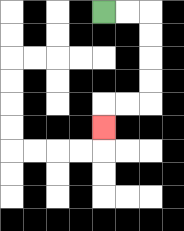{'start': '[4, 0]', 'end': '[4, 5]', 'path_directions': 'R,R,D,D,D,D,L,L,D', 'path_coordinates': '[[4, 0], [5, 0], [6, 0], [6, 1], [6, 2], [6, 3], [6, 4], [5, 4], [4, 4], [4, 5]]'}